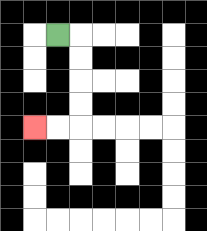{'start': '[2, 1]', 'end': '[1, 5]', 'path_directions': 'R,D,D,D,D,L,L', 'path_coordinates': '[[2, 1], [3, 1], [3, 2], [3, 3], [3, 4], [3, 5], [2, 5], [1, 5]]'}